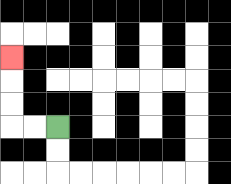{'start': '[2, 5]', 'end': '[0, 2]', 'path_directions': 'L,L,U,U,U', 'path_coordinates': '[[2, 5], [1, 5], [0, 5], [0, 4], [0, 3], [0, 2]]'}